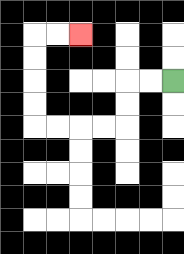{'start': '[7, 3]', 'end': '[3, 1]', 'path_directions': 'L,L,D,D,L,L,L,L,U,U,U,U,R,R', 'path_coordinates': '[[7, 3], [6, 3], [5, 3], [5, 4], [5, 5], [4, 5], [3, 5], [2, 5], [1, 5], [1, 4], [1, 3], [1, 2], [1, 1], [2, 1], [3, 1]]'}